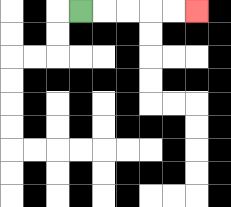{'start': '[3, 0]', 'end': '[8, 0]', 'path_directions': 'R,R,R,R,R', 'path_coordinates': '[[3, 0], [4, 0], [5, 0], [6, 0], [7, 0], [8, 0]]'}